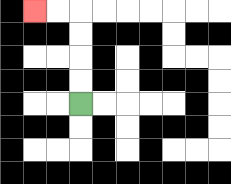{'start': '[3, 4]', 'end': '[1, 0]', 'path_directions': 'U,U,U,U,L,L', 'path_coordinates': '[[3, 4], [3, 3], [3, 2], [3, 1], [3, 0], [2, 0], [1, 0]]'}